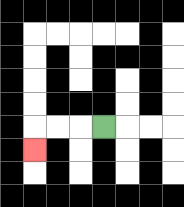{'start': '[4, 5]', 'end': '[1, 6]', 'path_directions': 'L,L,L,D', 'path_coordinates': '[[4, 5], [3, 5], [2, 5], [1, 5], [1, 6]]'}